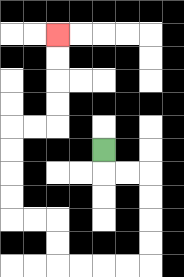{'start': '[4, 6]', 'end': '[2, 1]', 'path_directions': 'D,R,R,D,D,D,D,L,L,L,L,U,U,L,L,U,U,U,U,R,R,U,U,U,U', 'path_coordinates': '[[4, 6], [4, 7], [5, 7], [6, 7], [6, 8], [6, 9], [6, 10], [6, 11], [5, 11], [4, 11], [3, 11], [2, 11], [2, 10], [2, 9], [1, 9], [0, 9], [0, 8], [0, 7], [0, 6], [0, 5], [1, 5], [2, 5], [2, 4], [2, 3], [2, 2], [2, 1]]'}